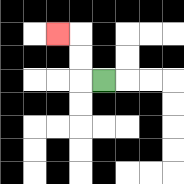{'start': '[4, 3]', 'end': '[2, 1]', 'path_directions': 'L,U,U,L', 'path_coordinates': '[[4, 3], [3, 3], [3, 2], [3, 1], [2, 1]]'}